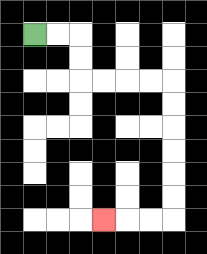{'start': '[1, 1]', 'end': '[4, 9]', 'path_directions': 'R,R,D,D,R,R,R,R,D,D,D,D,D,D,L,L,L', 'path_coordinates': '[[1, 1], [2, 1], [3, 1], [3, 2], [3, 3], [4, 3], [5, 3], [6, 3], [7, 3], [7, 4], [7, 5], [7, 6], [7, 7], [7, 8], [7, 9], [6, 9], [5, 9], [4, 9]]'}